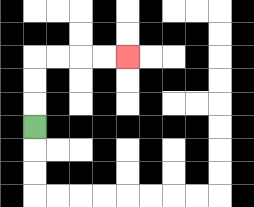{'start': '[1, 5]', 'end': '[5, 2]', 'path_directions': 'U,U,U,R,R,R,R', 'path_coordinates': '[[1, 5], [1, 4], [1, 3], [1, 2], [2, 2], [3, 2], [4, 2], [5, 2]]'}